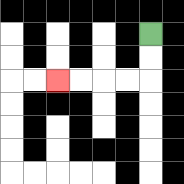{'start': '[6, 1]', 'end': '[2, 3]', 'path_directions': 'D,D,L,L,L,L', 'path_coordinates': '[[6, 1], [6, 2], [6, 3], [5, 3], [4, 3], [3, 3], [2, 3]]'}